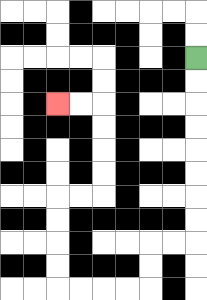{'start': '[8, 2]', 'end': '[2, 4]', 'path_directions': 'D,D,D,D,D,D,D,D,L,L,D,D,L,L,L,L,U,U,U,U,R,R,U,U,U,U,L,L', 'path_coordinates': '[[8, 2], [8, 3], [8, 4], [8, 5], [8, 6], [8, 7], [8, 8], [8, 9], [8, 10], [7, 10], [6, 10], [6, 11], [6, 12], [5, 12], [4, 12], [3, 12], [2, 12], [2, 11], [2, 10], [2, 9], [2, 8], [3, 8], [4, 8], [4, 7], [4, 6], [4, 5], [4, 4], [3, 4], [2, 4]]'}